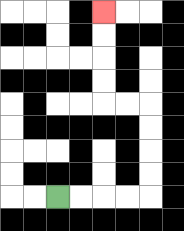{'start': '[2, 8]', 'end': '[4, 0]', 'path_directions': 'R,R,R,R,U,U,U,U,L,L,U,U,U,U', 'path_coordinates': '[[2, 8], [3, 8], [4, 8], [5, 8], [6, 8], [6, 7], [6, 6], [6, 5], [6, 4], [5, 4], [4, 4], [4, 3], [4, 2], [4, 1], [4, 0]]'}